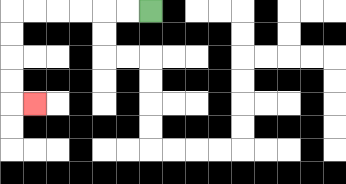{'start': '[6, 0]', 'end': '[1, 4]', 'path_directions': 'L,L,L,L,L,L,D,D,D,D,R', 'path_coordinates': '[[6, 0], [5, 0], [4, 0], [3, 0], [2, 0], [1, 0], [0, 0], [0, 1], [0, 2], [0, 3], [0, 4], [1, 4]]'}